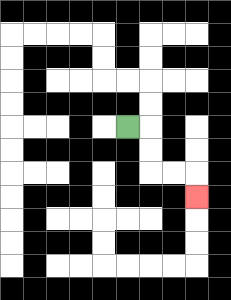{'start': '[5, 5]', 'end': '[8, 8]', 'path_directions': 'R,D,D,R,R,D', 'path_coordinates': '[[5, 5], [6, 5], [6, 6], [6, 7], [7, 7], [8, 7], [8, 8]]'}